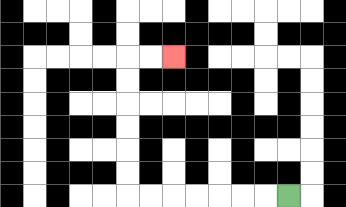{'start': '[12, 8]', 'end': '[7, 2]', 'path_directions': 'L,L,L,L,L,L,L,U,U,U,U,U,U,R,R', 'path_coordinates': '[[12, 8], [11, 8], [10, 8], [9, 8], [8, 8], [7, 8], [6, 8], [5, 8], [5, 7], [5, 6], [5, 5], [5, 4], [5, 3], [5, 2], [6, 2], [7, 2]]'}